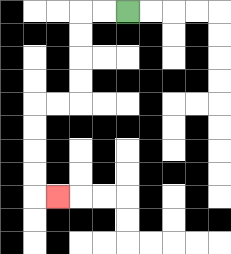{'start': '[5, 0]', 'end': '[2, 8]', 'path_directions': 'L,L,D,D,D,D,L,L,D,D,D,D,R', 'path_coordinates': '[[5, 0], [4, 0], [3, 0], [3, 1], [3, 2], [3, 3], [3, 4], [2, 4], [1, 4], [1, 5], [1, 6], [1, 7], [1, 8], [2, 8]]'}